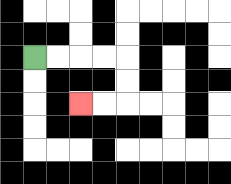{'start': '[1, 2]', 'end': '[3, 4]', 'path_directions': 'R,R,R,R,D,D,L,L', 'path_coordinates': '[[1, 2], [2, 2], [3, 2], [4, 2], [5, 2], [5, 3], [5, 4], [4, 4], [3, 4]]'}